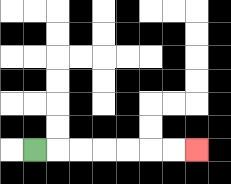{'start': '[1, 6]', 'end': '[8, 6]', 'path_directions': 'R,R,R,R,R,R,R', 'path_coordinates': '[[1, 6], [2, 6], [3, 6], [4, 6], [5, 6], [6, 6], [7, 6], [8, 6]]'}